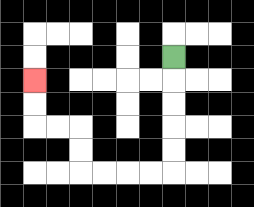{'start': '[7, 2]', 'end': '[1, 3]', 'path_directions': 'D,D,D,D,D,L,L,L,L,U,U,L,L,U,U', 'path_coordinates': '[[7, 2], [7, 3], [7, 4], [7, 5], [7, 6], [7, 7], [6, 7], [5, 7], [4, 7], [3, 7], [3, 6], [3, 5], [2, 5], [1, 5], [1, 4], [1, 3]]'}